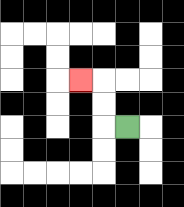{'start': '[5, 5]', 'end': '[3, 3]', 'path_directions': 'L,U,U,L', 'path_coordinates': '[[5, 5], [4, 5], [4, 4], [4, 3], [3, 3]]'}